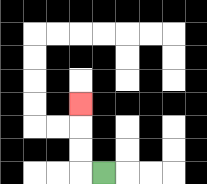{'start': '[4, 7]', 'end': '[3, 4]', 'path_directions': 'L,U,U,U', 'path_coordinates': '[[4, 7], [3, 7], [3, 6], [3, 5], [3, 4]]'}